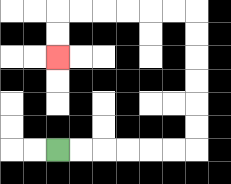{'start': '[2, 6]', 'end': '[2, 2]', 'path_directions': 'R,R,R,R,R,R,U,U,U,U,U,U,L,L,L,L,L,L,D,D', 'path_coordinates': '[[2, 6], [3, 6], [4, 6], [5, 6], [6, 6], [7, 6], [8, 6], [8, 5], [8, 4], [8, 3], [8, 2], [8, 1], [8, 0], [7, 0], [6, 0], [5, 0], [4, 0], [3, 0], [2, 0], [2, 1], [2, 2]]'}